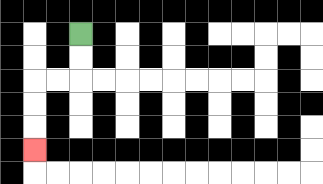{'start': '[3, 1]', 'end': '[1, 6]', 'path_directions': 'D,D,L,L,D,D,D', 'path_coordinates': '[[3, 1], [3, 2], [3, 3], [2, 3], [1, 3], [1, 4], [1, 5], [1, 6]]'}